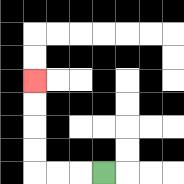{'start': '[4, 7]', 'end': '[1, 3]', 'path_directions': 'L,L,L,U,U,U,U', 'path_coordinates': '[[4, 7], [3, 7], [2, 7], [1, 7], [1, 6], [1, 5], [1, 4], [1, 3]]'}